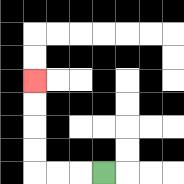{'start': '[4, 7]', 'end': '[1, 3]', 'path_directions': 'L,L,L,U,U,U,U', 'path_coordinates': '[[4, 7], [3, 7], [2, 7], [1, 7], [1, 6], [1, 5], [1, 4], [1, 3]]'}